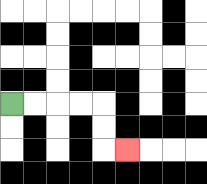{'start': '[0, 4]', 'end': '[5, 6]', 'path_directions': 'R,R,R,R,D,D,R', 'path_coordinates': '[[0, 4], [1, 4], [2, 4], [3, 4], [4, 4], [4, 5], [4, 6], [5, 6]]'}